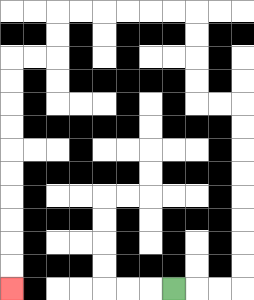{'start': '[7, 12]', 'end': '[0, 12]', 'path_directions': 'R,R,R,U,U,U,U,U,U,U,U,L,L,U,U,U,U,L,L,L,L,L,L,D,D,L,L,D,D,D,D,D,D,D,D,D,D', 'path_coordinates': '[[7, 12], [8, 12], [9, 12], [10, 12], [10, 11], [10, 10], [10, 9], [10, 8], [10, 7], [10, 6], [10, 5], [10, 4], [9, 4], [8, 4], [8, 3], [8, 2], [8, 1], [8, 0], [7, 0], [6, 0], [5, 0], [4, 0], [3, 0], [2, 0], [2, 1], [2, 2], [1, 2], [0, 2], [0, 3], [0, 4], [0, 5], [0, 6], [0, 7], [0, 8], [0, 9], [0, 10], [0, 11], [0, 12]]'}